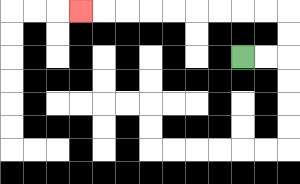{'start': '[10, 2]', 'end': '[3, 0]', 'path_directions': 'R,R,U,U,L,L,L,L,L,L,L,L,L', 'path_coordinates': '[[10, 2], [11, 2], [12, 2], [12, 1], [12, 0], [11, 0], [10, 0], [9, 0], [8, 0], [7, 0], [6, 0], [5, 0], [4, 0], [3, 0]]'}